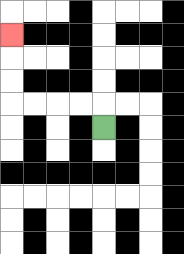{'start': '[4, 5]', 'end': '[0, 1]', 'path_directions': 'U,L,L,L,L,U,U,U', 'path_coordinates': '[[4, 5], [4, 4], [3, 4], [2, 4], [1, 4], [0, 4], [0, 3], [0, 2], [0, 1]]'}